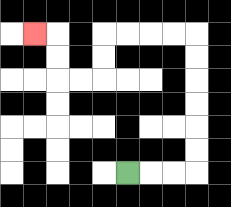{'start': '[5, 7]', 'end': '[1, 1]', 'path_directions': 'R,R,R,U,U,U,U,U,U,L,L,L,L,D,D,L,L,U,U,L', 'path_coordinates': '[[5, 7], [6, 7], [7, 7], [8, 7], [8, 6], [8, 5], [8, 4], [8, 3], [8, 2], [8, 1], [7, 1], [6, 1], [5, 1], [4, 1], [4, 2], [4, 3], [3, 3], [2, 3], [2, 2], [2, 1], [1, 1]]'}